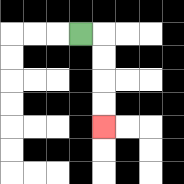{'start': '[3, 1]', 'end': '[4, 5]', 'path_directions': 'R,D,D,D,D', 'path_coordinates': '[[3, 1], [4, 1], [4, 2], [4, 3], [4, 4], [4, 5]]'}